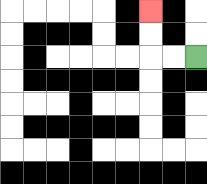{'start': '[8, 2]', 'end': '[6, 0]', 'path_directions': 'L,L,U,U', 'path_coordinates': '[[8, 2], [7, 2], [6, 2], [6, 1], [6, 0]]'}